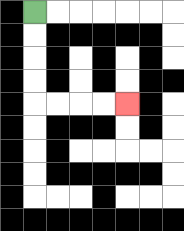{'start': '[1, 0]', 'end': '[5, 4]', 'path_directions': 'D,D,D,D,R,R,R,R', 'path_coordinates': '[[1, 0], [1, 1], [1, 2], [1, 3], [1, 4], [2, 4], [3, 4], [4, 4], [5, 4]]'}